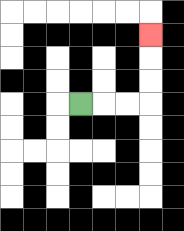{'start': '[3, 4]', 'end': '[6, 1]', 'path_directions': 'R,R,R,U,U,U', 'path_coordinates': '[[3, 4], [4, 4], [5, 4], [6, 4], [6, 3], [6, 2], [6, 1]]'}